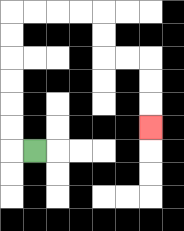{'start': '[1, 6]', 'end': '[6, 5]', 'path_directions': 'L,U,U,U,U,U,U,R,R,R,R,D,D,R,R,D,D,D', 'path_coordinates': '[[1, 6], [0, 6], [0, 5], [0, 4], [0, 3], [0, 2], [0, 1], [0, 0], [1, 0], [2, 0], [3, 0], [4, 0], [4, 1], [4, 2], [5, 2], [6, 2], [6, 3], [6, 4], [6, 5]]'}